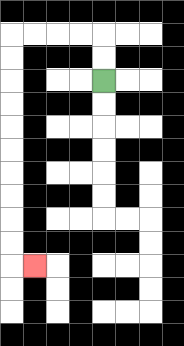{'start': '[4, 3]', 'end': '[1, 11]', 'path_directions': 'U,U,L,L,L,L,D,D,D,D,D,D,D,D,D,D,R', 'path_coordinates': '[[4, 3], [4, 2], [4, 1], [3, 1], [2, 1], [1, 1], [0, 1], [0, 2], [0, 3], [0, 4], [0, 5], [0, 6], [0, 7], [0, 8], [0, 9], [0, 10], [0, 11], [1, 11]]'}